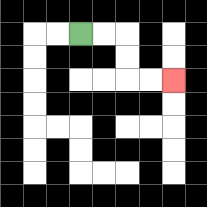{'start': '[3, 1]', 'end': '[7, 3]', 'path_directions': 'R,R,D,D,R,R', 'path_coordinates': '[[3, 1], [4, 1], [5, 1], [5, 2], [5, 3], [6, 3], [7, 3]]'}